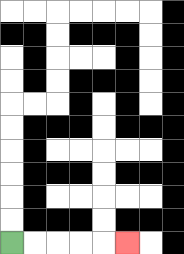{'start': '[0, 10]', 'end': '[5, 10]', 'path_directions': 'R,R,R,R,R', 'path_coordinates': '[[0, 10], [1, 10], [2, 10], [3, 10], [4, 10], [5, 10]]'}